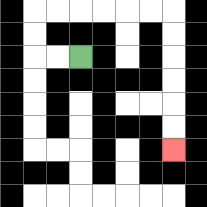{'start': '[3, 2]', 'end': '[7, 6]', 'path_directions': 'L,L,U,U,R,R,R,R,R,R,D,D,D,D,D,D', 'path_coordinates': '[[3, 2], [2, 2], [1, 2], [1, 1], [1, 0], [2, 0], [3, 0], [4, 0], [5, 0], [6, 0], [7, 0], [7, 1], [7, 2], [7, 3], [7, 4], [7, 5], [7, 6]]'}